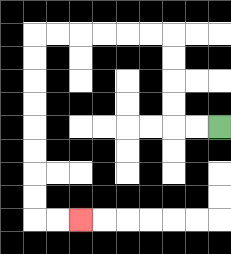{'start': '[9, 5]', 'end': '[3, 9]', 'path_directions': 'L,L,U,U,U,U,L,L,L,L,L,L,D,D,D,D,D,D,D,D,R,R', 'path_coordinates': '[[9, 5], [8, 5], [7, 5], [7, 4], [7, 3], [7, 2], [7, 1], [6, 1], [5, 1], [4, 1], [3, 1], [2, 1], [1, 1], [1, 2], [1, 3], [1, 4], [1, 5], [1, 6], [1, 7], [1, 8], [1, 9], [2, 9], [3, 9]]'}